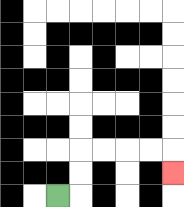{'start': '[2, 8]', 'end': '[7, 7]', 'path_directions': 'R,U,U,R,R,R,R,D', 'path_coordinates': '[[2, 8], [3, 8], [3, 7], [3, 6], [4, 6], [5, 6], [6, 6], [7, 6], [7, 7]]'}